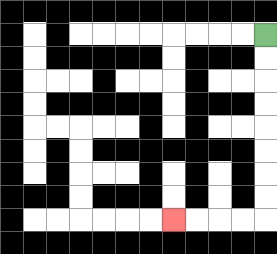{'start': '[11, 1]', 'end': '[7, 9]', 'path_directions': 'D,D,D,D,D,D,D,D,L,L,L,L', 'path_coordinates': '[[11, 1], [11, 2], [11, 3], [11, 4], [11, 5], [11, 6], [11, 7], [11, 8], [11, 9], [10, 9], [9, 9], [8, 9], [7, 9]]'}